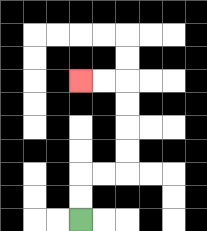{'start': '[3, 9]', 'end': '[3, 3]', 'path_directions': 'U,U,R,R,U,U,U,U,L,L', 'path_coordinates': '[[3, 9], [3, 8], [3, 7], [4, 7], [5, 7], [5, 6], [5, 5], [5, 4], [5, 3], [4, 3], [3, 3]]'}